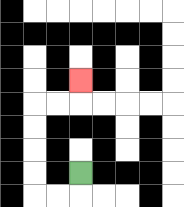{'start': '[3, 7]', 'end': '[3, 3]', 'path_directions': 'D,L,L,U,U,U,U,R,R,U', 'path_coordinates': '[[3, 7], [3, 8], [2, 8], [1, 8], [1, 7], [1, 6], [1, 5], [1, 4], [2, 4], [3, 4], [3, 3]]'}